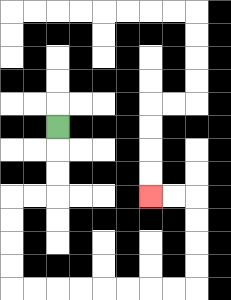{'start': '[2, 5]', 'end': '[6, 8]', 'path_directions': 'D,D,D,L,L,D,D,D,D,R,R,R,R,R,R,R,R,U,U,U,U,L,L', 'path_coordinates': '[[2, 5], [2, 6], [2, 7], [2, 8], [1, 8], [0, 8], [0, 9], [0, 10], [0, 11], [0, 12], [1, 12], [2, 12], [3, 12], [4, 12], [5, 12], [6, 12], [7, 12], [8, 12], [8, 11], [8, 10], [8, 9], [8, 8], [7, 8], [6, 8]]'}